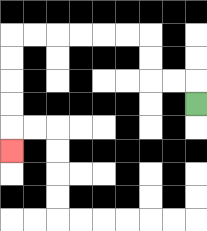{'start': '[8, 4]', 'end': '[0, 6]', 'path_directions': 'U,L,L,U,U,L,L,L,L,L,L,D,D,D,D,D', 'path_coordinates': '[[8, 4], [8, 3], [7, 3], [6, 3], [6, 2], [6, 1], [5, 1], [4, 1], [3, 1], [2, 1], [1, 1], [0, 1], [0, 2], [0, 3], [0, 4], [0, 5], [0, 6]]'}